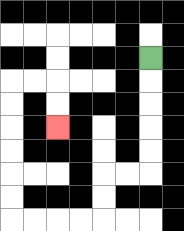{'start': '[6, 2]', 'end': '[2, 5]', 'path_directions': 'D,D,D,D,D,L,L,D,D,L,L,L,L,U,U,U,U,U,U,R,R,D,D', 'path_coordinates': '[[6, 2], [6, 3], [6, 4], [6, 5], [6, 6], [6, 7], [5, 7], [4, 7], [4, 8], [4, 9], [3, 9], [2, 9], [1, 9], [0, 9], [0, 8], [0, 7], [0, 6], [0, 5], [0, 4], [0, 3], [1, 3], [2, 3], [2, 4], [2, 5]]'}